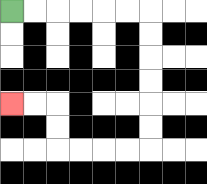{'start': '[0, 0]', 'end': '[0, 4]', 'path_directions': 'R,R,R,R,R,R,D,D,D,D,D,D,L,L,L,L,U,U,L,L', 'path_coordinates': '[[0, 0], [1, 0], [2, 0], [3, 0], [4, 0], [5, 0], [6, 0], [6, 1], [6, 2], [6, 3], [6, 4], [6, 5], [6, 6], [5, 6], [4, 6], [3, 6], [2, 6], [2, 5], [2, 4], [1, 4], [0, 4]]'}